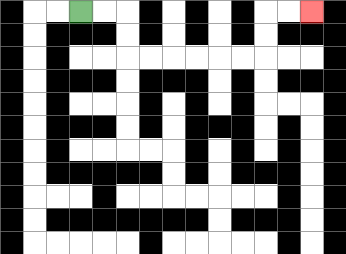{'start': '[3, 0]', 'end': '[13, 0]', 'path_directions': 'R,R,D,D,R,R,R,R,R,R,U,U,R,R', 'path_coordinates': '[[3, 0], [4, 0], [5, 0], [5, 1], [5, 2], [6, 2], [7, 2], [8, 2], [9, 2], [10, 2], [11, 2], [11, 1], [11, 0], [12, 0], [13, 0]]'}